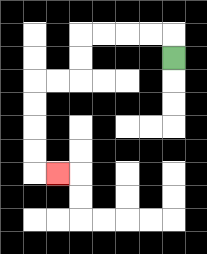{'start': '[7, 2]', 'end': '[2, 7]', 'path_directions': 'U,L,L,L,L,D,D,L,L,D,D,D,D,R', 'path_coordinates': '[[7, 2], [7, 1], [6, 1], [5, 1], [4, 1], [3, 1], [3, 2], [3, 3], [2, 3], [1, 3], [1, 4], [1, 5], [1, 6], [1, 7], [2, 7]]'}